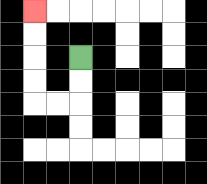{'start': '[3, 2]', 'end': '[1, 0]', 'path_directions': 'D,D,L,L,U,U,U,U', 'path_coordinates': '[[3, 2], [3, 3], [3, 4], [2, 4], [1, 4], [1, 3], [1, 2], [1, 1], [1, 0]]'}